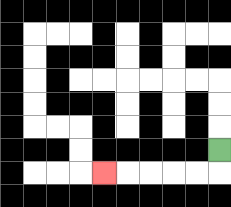{'start': '[9, 6]', 'end': '[4, 7]', 'path_directions': 'D,L,L,L,L,L', 'path_coordinates': '[[9, 6], [9, 7], [8, 7], [7, 7], [6, 7], [5, 7], [4, 7]]'}